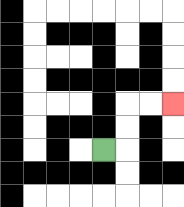{'start': '[4, 6]', 'end': '[7, 4]', 'path_directions': 'R,U,U,R,R', 'path_coordinates': '[[4, 6], [5, 6], [5, 5], [5, 4], [6, 4], [7, 4]]'}